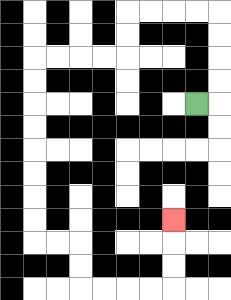{'start': '[8, 4]', 'end': '[7, 9]', 'path_directions': 'R,U,U,U,U,L,L,L,L,D,D,L,L,L,L,D,D,D,D,D,D,D,D,R,R,D,D,R,R,R,R,U,U,U', 'path_coordinates': '[[8, 4], [9, 4], [9, 3], [9, 2], [9, 1], [9, 0], [8, 0], [7, 0], [6, 0], [5, 0], [5, 1], [5, 2], [4, 2], [3, 2], [2, 2], [1, 2], [1, 3], [1, 4], [1, 5], [1, 6], [1, 7], [1, 8], [1, 9], [1, 10], [2, 10], [3, 10], [3, 11], [3, 12], [4, 12], [5, 12], [6, 12], [7, 12], [7, 11], [7, 10], [7, 9]]'}